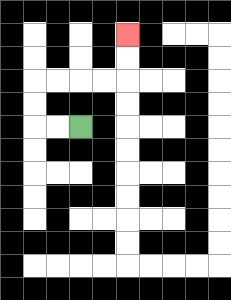{'start': '[3, 5]', 'end': '[5, 1]', 'path_directions': 'L,L,U,U,R,R,R,R,U,U', 'path_coordinates': '[[3, 5], [2, 5], [1, 5], [1, 4], [1, 3], [2, 3], [3, 3], [4, 3], [5, 3], [5, 2], [5, 1]]'}